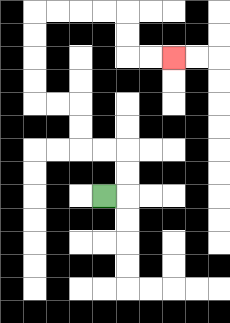{'start': '[4, 8]', 'end': '[7, 2]', 'path_directions': 'R,U,U,L,L,U,U,L,L,U,U,U,U,R,R,R,R,D,D,R,R', 'path_coordinates': '[[4, 8], [5, 8], [5, 7], [5, 6], [4, 6], [3, 6], [3, 5], [3, 4], [2, 4], [1, 4], [1, 3], [1, 2], [1, 1], [1, 0], [2, 0], [3, 0], [4, 0], [5, 0], [5, 1], [5, 2], [6, 2], [7, 2]]'}